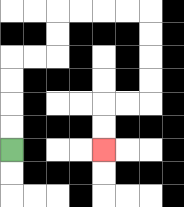{'start': '[0, 6]', 'end': '[4, 6]', 'path_directions': 'U,U,U,U,R,R,U,U,R,R,R,R,D,D,D,D,L,L,D,D', 'path_coordinates': '[[0, 6], [0, 5], [0, 4], [0, 3], [0, 2], [1, 2], [2, 2], [2, 1], [2, 0], [3, 0], [4, 0], [5, 0], [6, 0], [6, 1], [6, 2], [6, 3], [6, 4], [5, 4], [4, 4], [4, 5], [4, 6]]'}